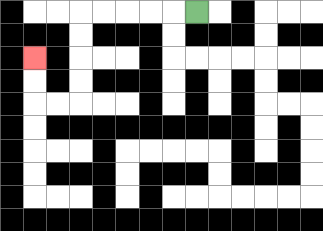{'start': '[8, 0]', 'end': '[1, 2]', 'path_directions': 'L,L,L,L,L,D,D,D,D,L,L,U,U', 'path_coordinates': '[[8, 0], [7, 0], [6, 0], [5, 0], [4, 0], [3, 0], [3, 1], [3, 2], [3, 3], [3, 4], [2, 4], [1, 4], [1, 3], [1, 2]]'}